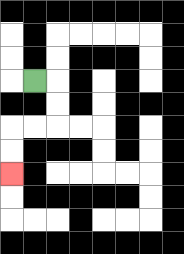{'start': '[1, 3]', 'end': '[0, 7]', 'path_directions': 'R,D,D,L,L,D,D', 'path_coordinates': '[[1, 3], [2, 3], [2, 4], [2, 5], [1, 5], [0, 5], [0, 6], [0, 7]]'}